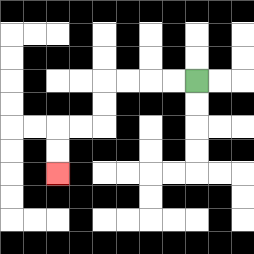{'start': '[8, 3]', 'end': '[2, 7]', 'path_directions': 'L,L,L,L,D,D,L,L,D,D', 'path_coordinates': '[[8, 3], [7, 3], [6, 3], [5, 3], [4, 3], [4, 4], [4, 5], [3, 5], [2, 5], [2, 6], [2, 7]]'}